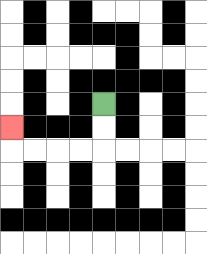{'start': '[4, 4]', 'end': '[0, 5]', 'path_directions': 'D,D,L,L,L,L,U', 'path_coordinates': '[[4, 4], [4, 5], [4, 6], [3, 6], [2, 6], [1, 6], [0, 6], [0, 5]]'}